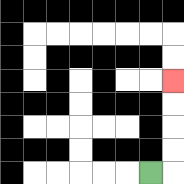{'start': '[6, 7]', 'end': '[7, 3]', 'path_directions': 'R,U,U,U,U', 'path_coordinates': '[[6, 7], [7, 7], [7, 6], [7, 5], [7, 4], [7, 3]]'}